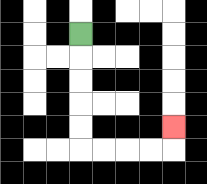{'start': '[3, 1]', 'end': '[7, 5]', 'path_directions': 'D,D,D,D,D,R,R,R,R,U', 'path_coordinates': '[[3, 1], [3, 2], [3, 3], [3, 4], [3, 5], [3, 6], [4, 6], [5, 6], [6, 6], [7, 6], [7, 5]]'}